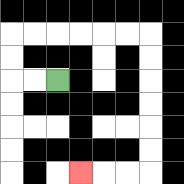{'start': '[2, 3]', 'end': '[3, 7]', 'path_directions': 'L,L,U,U,R,R,R,R,R,R,D,D,D,D,D,D,L,L,L', 'path_coordinates': '[[2, 3], [1, 3], [0, 3], [0, 2], [0, 1], [1, 1], [2, 1], [3, 1], [4, 1], [5, 1], [6, 1], [6, 2], [6, 3], [6, 4], [6, 5], [6, 6], [6, 7], [5, 7], [4, 7], [3, 7]]'}